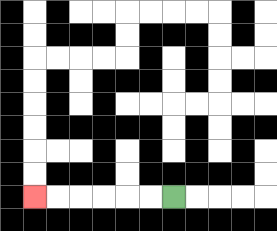{'start': '[7, 8]', 'end': '[1, 8]', 'path_directions': 'L,L,L,L,L,L', 'path_coordinates': '[[7, 8], [6, 8], [5, 8], [4, 8], [3, 8], [2, 8], [1, 8]]'}